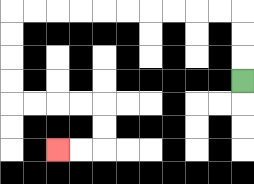{'start': '[10, 3]', 'end': '[2, 6]', 'path_directions': 'U,U,U,L,L,L,L,L,L,L,L,L,L,D,D,D,D,R,R,R,R,D,D,L,L', 'path_coordinates': '[[10, 3], [10, 2], [10, 1], [10, 0], [9, 0], [8, 0], [7, 0], [6, 0], [5, 0], [4, 0], [3, 0], [2, 0], [1, 0], [0, 0], [0, 1], [0, 2], [0, 3], [0, 4], [1, 4], [2, 4], [3, 4], [4, 4], [4, 5], [4, 6], [3, 6], [2, 6]]'}